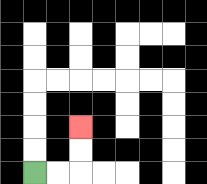{'start': '[1, 7]', 'end': '[3, 5]', 'path_directions': 'R,R,U,U', 'path_coordinates': '[[1, 7], [2, 7], [3, 7], [3, 6], [3, 5]]'}